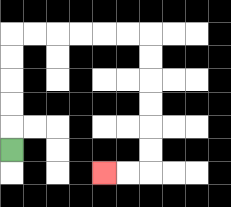{'start': '[0, 6]', 'end': '[4, 7]', 'path_directions': 'U,U,U,U,U,R,R,R,R,R,R,D,D,D,D,D,D,L,L', 'path_coordinates': '[[0, 6], [0, 5], [0, 4], [0, 3], [0, 2], [0, 1], [1, 1], [2, 1], [3, 1], [4, 1], [5, 1], [6, 1], [6, 2], [6, 3], [6, 4], [6, 5], [6, 6], [6, 7], [5, 7], [4, 7]]'}